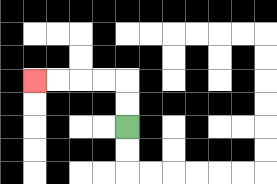{'start': '[5, 5]', 'end': '[1, 3]', 'path_directions': 'U,U,L,L,L,L', 'path_coordinates': '[[5, 5], [5, 4], [5, 3], [4, 3], [3, 3], [2, 3], [1, 3]]'}